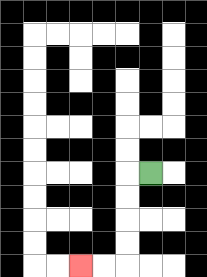{'start': '[6, 7]', 'end': '[3, 11]', 'path_directions': 'L,D,D,D,D,L,L', 'path_coordinates': '[[6, 7], [5, 7], [5, 8], [5, 9], [5, 10], [5, 11], [4, 11], [3, 11]]'}